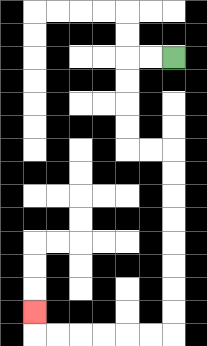{'start': '[7, 2]', 'end': '[1, 13]', 'path_directions': 'L,L,D,D,D,D,R,R,D,D,D,D,D,D,D,D,L,L,L,L,L,L,U', 'path_coordinates': '[[7, 2], [6, 2], [5, 2], [5, 3], [5, 4], [5, 5], [5, 6], [6, 6], [7, 6], [7, 7], [7, 8], [7, 9], [7, 10], [7, 11], [7, 12], [7, 13], [7, 14], [6, 14], [5, 14], [4, 14], [3, 14], [2, 14], [1, 14], [1, 13]]'}